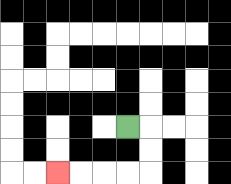{'start': '[5, 5]', 'end': '[2, 7]', 'path_directions': 'R,D,D,L,L,L,L', 'path_coordinates': '[[5, 5], [6, 5], [6, 6], [6, 7], [5, 7], [4, 7], [3, 7], [2, 7]]'}